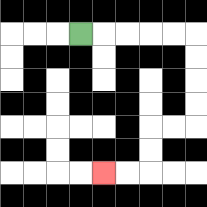{'start': '[3, 1]', 'end': '[4, 7]', 'path_directions': 'R,R,R,R,R,D,D,D,D,L,L,D,D,L,L', 'path_coordinates': '[[3, 1], [4, 1], [5, 1], [6, 1], [7, 1], [8, 1], [8, 2], [8, 3], [8, 4], [8, 5], [7, 5], [6, 5], [6, 6], [6, 7], [5, 7], [4, 7]]'}